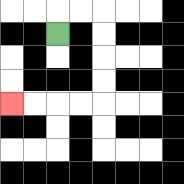{'start': '[2, 1]', 'end': '[0, 4]', 'path_directions': 'U,R,R,D,D,D,D,L,L,L,L', 'path_coordinates': '[[2, 1], [2, 0], [3, 0], [4, 0], [4, 1], [4, 2], [4, 3], [4, 4], [3, 4], [2, 4], [1, 4], [0, 4]]'}